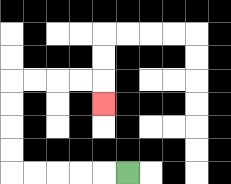{'start': '[5, 7]', 'end': '[4, 4]', 'path_directions': 'L,L,L,L,L,U,U,U,U,R,R,R,R,D', 'path_coordinates': '[[5, 7], [4, 7], [3, 7], [2, 7], [1, 7], [0, 7], [0, 6], [0, 5], [0, 4], [0, 3], [1, 3], [2, 3], [3, 3], [4, 3], [4, 4]]'}